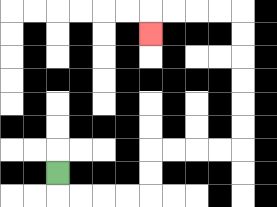{'start': '[2, 7]', 'end': '[6, 1]', 'path_directions': 'D,R,R,R,R,U,U,R,R,R,R,U,U,U,U,U,U,L,L,L,L,D', 'path_coordinates': '[[2, 7], [2, 8], [3, 8], [4, 8], [5, 8], [6, 8], [6, 7], [6, 6], [7, 6], [8, 6], [9, 6], [10, 6], [10, 5], [10, 4], [10, 3], [10, 2], [10, 1], [10, 0], [9, 0], [8, 0], [7, 0], [6, 0], [6, 1]]'}